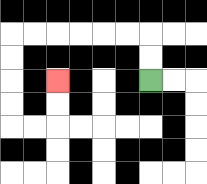{'start': '[6, 3]', 'end': '[2, 3]', 'path_directions': 'U,U,L,L,L,L,L,L,D,D,D,D,R,R,U,U', 'path_coordinates': '[[6, 3], [6, 2], [6, 1], [5, 1], [4, 1], [3, 1], [2, 1], [1, 1], [0, 1], [0, 2], [0, 3], [0, 4], [0, 5], [1, 5], [2, 5], [2, 4], [2, 3]]'}